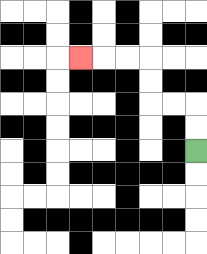{'start': '[8, 6]', 'end': '[3, 2]', 'path_directions': 'U,U,L,L,U,U,L,L,L', 'path_coordinates': '[[8, 6], [8, 5], [8, 4], [7, 4], [6, 4], [6, 3], [6, 2], [5, 2], [4, 2], [3, 2]]'}